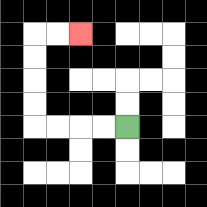{'start': '[5, 5]', 'end': '[3, 1]', 'path_directions': 'L,L,L,L,U,U,U,U,R,R', 'path_coordinates': '[[5, 5], [4, 5], [3, 5], [2, 5], [1, 5], [1, 4], [1, 3], [1, 2], [1, 1], [2, 1], [3, 1]]'}